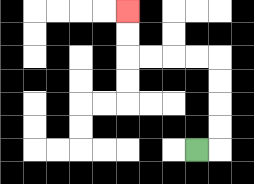{'start': '[8, 6]', 'end': '[5, 0]', 'path_directions': 'R,U,U,U,U,L,L,L,L,U,U', 'path_coordinates': '[[8, 6], [9, 6], [9, 5], [9, 4], [9, 3], [9, 2], [8, 2], [7, 2], [6, 2], [5, 2], [5, 1], [5, 0]]'}